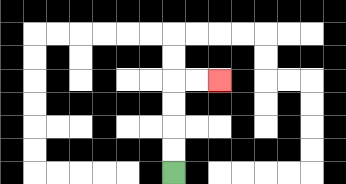{'start': '[7, 7]', 'end': '[9, 3]', 'path_directions': 'U,U,U,U,R,R', 'path_coordinates': '[[7, 7], [7, 6], [7, 5], [7, 4], [7, 3], [8, 3], [9, 3]]'}